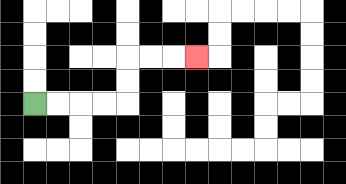{'start': '[1, 4]', 'end': '[8, 2]', 'path_directions': 'R,R,R,R,U,U,R,R,R', 'path_coordinates': '[[1, 4], [2, 4], [3, 4], [4, 4], [5, 4], [5, 3], [5, 2], [6, 2], [7, 2], [8, 2]]'}